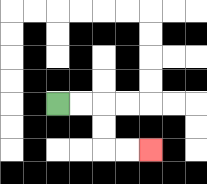{'start': '[2, 4]', 'end': '[6, 6]', 'path_directions': 'R,R,D,D,R,R', 'path_coordinates': '[[2, 4], [3, 4], [4, 4], [4, 5], [4, 6], [5, 6], [6, 6]]'}